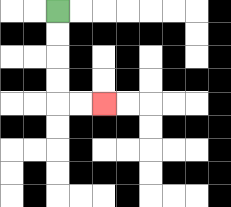{'start': '[2, 0]', 'end': '[4, 4]', 'path_directions': 'D,D,D,D,R,R', 'path_coordinates': '[[2, 0], [2, 1], [2, 2], [2, 3], [2, 4], [3, 4], [4, 4]]'}